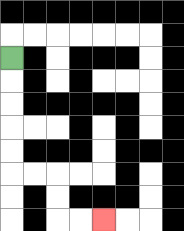{'start': '[0, 2]', 'end': '[4, 9]', 'path_directions': 'D,D,D,D,D,R,R,D,D,R,R', 'path_coordinates': '[[0, 2], [0, 3], [0, 4], [0, 5], [0, 6], [0, 7], [1, 7], [2, 7], [2, 8], [2, 9], [3, 9], [4, 9]]'}